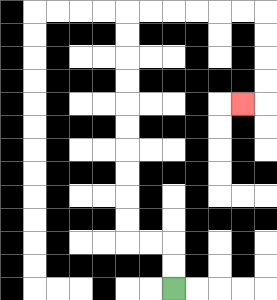{'start': '[7, 12]', 'end': '[10, 4]', 'path_directions': 'U,U,L,L,U,U,U,U,U,U,U,U,U,U,R,R,R,R,R,R,D,D,D,D,L', 'path_coordinates': '[[7, 12], [7, 11], [7, 10], [6, 10], [5, 10], [5, 9], [5, 8], [5, 7], [5, 6], [5, 5], [5, 4], [5, 3], [5, 2], [5, 1], [5, 0], [6, 0], [7, 0], [8, 0], [9, 0], [10, 0], [11, 0], [11, 1], [11, 2], [11, 3], [11, 4], [10, 4]]'}